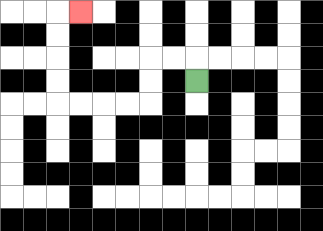{'start': '[8, 3]', 'end': '[3, 0]', 'path_directions': 'U,L,L,D,D,L,L,L,L,U,U,U,U,R', 'path_coordinates': '[[8, 3], [8, 2], [7, 2], [6, 2], [6, 3], [6, 4], [5, 4], [4, 4], [3, 4], [2, 4], [2, 3], [2, 2], [2, 1], [2, 0], [3, 0]]'}